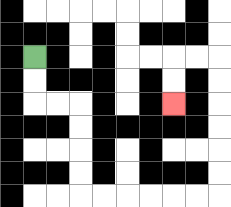{'start': '[1, 2]', 'end': '[7, 4]', 'path_directions': 'D,D,R,R,D,D,D,D,R,R,R,R,R,R,U,U,U,U,U,U,L,L,D,D', 'path_coordinates': '[[1, 2], [1, 3], [1, 4], [2, 4], [3, 4], [3, 5], [3, 6], [3, 7], [3, 8], [4, 8], [5, 8], [6, 8], [7, 8], [8, 8], [9, 8], [9, 7], [9, 6], [9, 5], [9, 4], [9, 3], [9, 2], [8, 2], [7, 2], [7, 3], [7, 4]]'}